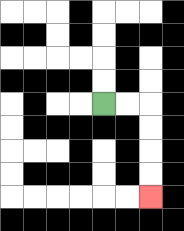{'start': '[4, 4]', 'end': '[6, 8]', 'path_directions': 'R,R,D,D,D,D', 'path_coordinates': '[[4, 4], [5, 4], [6, 4], [6, 5], [6, 6], [6, 7], [6, 8]]'}